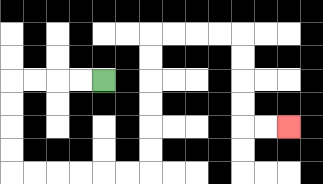{'start': '[4, 3]', 'end': '[12, 5]', 'path_directions': 'L,L,L,L,D,D,D,D,R,R,R,R,R,R,U,U,U,U,U,U,R,R,R,R,D,D,D,D,R,R', 'path_coordinates': '[[4, 3], [3, 3], [2, 3], [1, 3], [0, 3], [0, 4], [0, 5], [0, 6], [0, 7], [1, 7], [2, 7], [3, 7], [4, 7], [5, 7], [6, 7], [6, 6], [6, 5], [6, 4], [6, 3], [6, 2], [6, 1], [7, 1], [8, 1], [9, 1], [10, 1], [10, 2], [10, 3], [10, 4], [10, 5], [11, 5], [12, 5]]'}